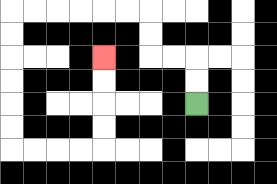{'start': '[8, 4]', 'end': '[4, 2]', 'path_directions': 'U,U,L,L,U,U,L,L,L,L,L,L,D,D,D,D,D,D,R,R,R,R,U,U,U,U', 'path_coordinates': '[[8, 4], [8, 3], [8, 2], [7, 2], [6, 2], [6, 1], [6, 0], [5, 0], [4, 0], [3, 0], [2, 0], [1, 0], [0, 0], [0, 1], [0, 2], [0, 3], [0, 4], [0, 5], [0, 6], [1, 6], [2, 6], [3, 6], [4, 6], [4, 5], [4, 4], [4, 3], [4, 2]]'}